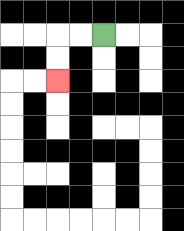{'start': '[4, 1]', 'end': '[2, 3]', 'path_directions': 'L,L,D,D', 'path_coordinates': '[[4, 1], [3, 1], [2, 1], [2, 2], [2, 3]]'}